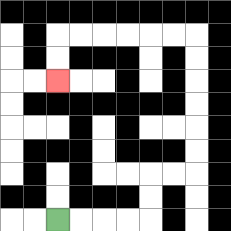{'start': '[2, 9]', 'end': '[2, 3]', 'path_directions': 'R,R,R,R,U,U,R,R,U,U,U,U,U,U,L,L,L,L,L,L,D,D', 'path_coordinates': '[[2, 9], [3, 9], [4, 9], [5, 9], [6, 9], [6, 8], [6, 7], [7, 7], [8, 7], [8, 6], [8, 5], [8, 4], [8, 3], [8, 2], [8, 1], [7, 1], [6, 1], [5, 1], [4, 1], [3, 1], [2, 1], [2, 2], [2, 3]]'}